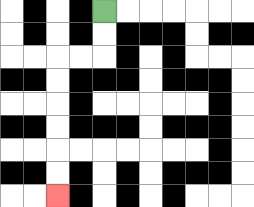{'start': '[4, 0]', 'end': '[2, 8]', 'path_directions': 'D,D,L,L,D,D,D,D,D,D', 'path_coordinates': '[[4, 0], [4, 1], [4, 2], [3, 2], [2, 2], [2, 3], [2, 4], [2, 5], [2, 6], [2, 7], [2, 8]]'}